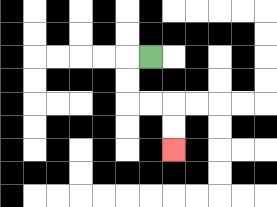{'start': '[6, 2]', 'end': '[7, 6]', 'path_directions': 'L,D,D,R,R,D,D', 'path_coordinates': '[[6, 2], [5, 2], [5, 3], [5, 4], [6, 4], [7, 4], [7, 5], [7, 6]]'}